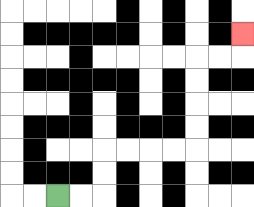{'start': '[2, 8]', 'end': '[10, 1]', 'path_directions': 'R,R,U,U,R,R,R,R,U,U,U,U,R,R,U', 'path_coordinates': '[[2, 8], [3, 8], [4, 8], [4, 7], [4, 6], [5, 6], [6, 6], [7, 6], [8, 6], [8, 5], [8, 4], [8, 3], [8, 2], [9, 2], [10, 2], [10, 1]]'}